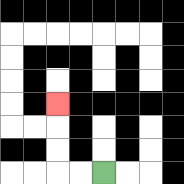{'start': '[4, 7]', 'end': '[2, 4]', 'path_directions': 'L,L,U,U,U', 'path_coordinates': '[[4, 7], [3, 7], [2, 7], [2, 6], [2, 5], [2, 4]]'}